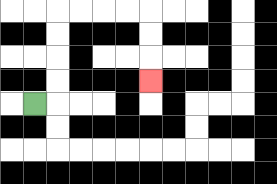{'start': '[1, 4]', 'end': '[6, 3]', 'path_directions': 'R,U,U,U,U,R,R,R,R,D,D,D', 'path_coordinates': '[[1, 4], [2, 4], [2, 3], [2, 2], [2, 1], [2, 0], [3, 0], [4, 0], [5, 0], [6, 0], [6, 1], [6, 2], [6, 3]]'}